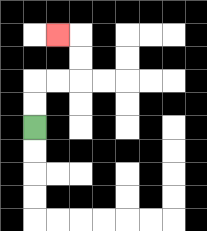{'start': '[1, 5]', 'end': '[2, 1]', 'path_directions': 'U,U,R,R,U,U,L', 'path_coordinates': '[[1, 5], [1, 4], [1, 3], [2, 3], [3, 3], [3, 2], [3, 1], [2, 1]]'}